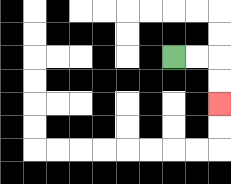{'start': '[7, 2]', 'end': '[9, 4]', 'path_directions': 'R,R,D,D', 'path_coordinates': '[[7, 2], [8, 2], [9, 2], [9, 3], [9, 4]]'}